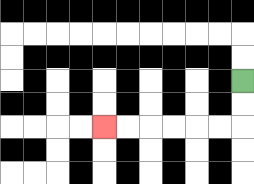{'start': '[10, 3]', 'end': '[4, 5]', 'path_directions': 'D,D,L,L,L,L,L,L', 'path_coordinates': '[[10, 3], [10, 4], [10, 5], [9, 5], [8, 5], [7, 5], [6, 5], [5, 5], [4, 5]]'}